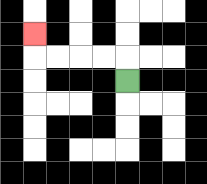{'start': '[5, 3]', 'end': '[1, 1]', 'path_directions': 'U,L,L,L,L,U', 'path_coordinates': '[[5, 3], [5, 2], [4, 2], [3, 2], [2, 2], [1, 2], [1, 1]]'}